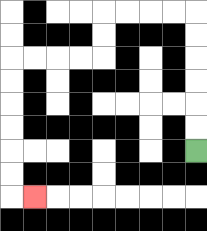{'start': '[8, 6]', 'end': '[1, 8]', 'path_directions': 'U,U,U,U,U,U,L,L,L,L,D,D,L,L,L,L,D,D,D,D,D,D,R', 'path_coordinates': '[[8, 6], [8, 5], [8, 4], [8, 3], [8, 2], [8, 1], [8, 0], [7, 0], [6, 0], [5, 0], [4, 0], [4, 1], [4, 2], [3, 2], [2, 2], [1, 2], [0, 2], [0, 3], [0, 4], [0, 5], [0, 6], [0, 7], [0, 8], [1, 8]]'}